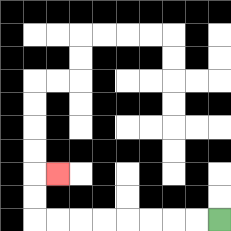{'start': '[9, 9]', 'end': '[2, 7]', 'path_directions': 'L,L,L,L,L,L,L,L,U,U,R', 'path_coordinates': '[[9, 9], [8, 9], [7, 9], [6, 9], [5, 9], [4, 9], [3, 9], [2, 9], [1, 9], [1, 8], [1, 7], [2, 7]]'}